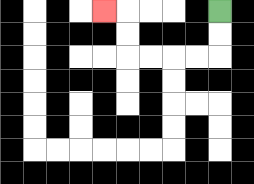{'start': '[9, 0]', 'end': '[4, 0]', 'path_directions': 'D,D,L,L,L,L,U,U,L', 'path_coordinates': '[[9, 0], [9, 1], [9, 2], [8, 2], [7, 2], [6, 2], [5, 2], [5, 1], [5, 0], [4, 0]]'}